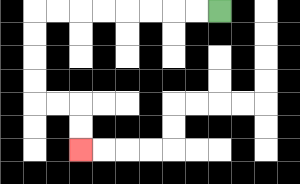{'start': '[9, 0]', 'end': '[3, 6]', 'path_directions': 'L,L,L,L,L,L,L,L,D,D,D,D,R,R,D,D', 'path_coordinates': '[[9, 0], [8, 0], [7, 0], [6, 0], [5, 0], [4, 0], [3, 0], [2, 0], [1, 0], [1, 1], [1, 2], [1, 3], [1, 4], [2, 4], [3, 4], [3, 5], [3, 6]]'}